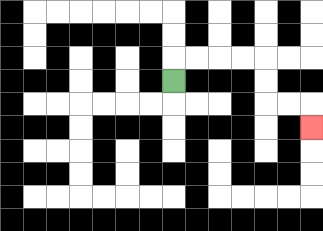{'start': '[7, 3]', 'end': '[13, 5]', 'path_directions': 'U,R,R,R,R,D,D,R,R,D', 'path_coordinates': '[[7, 3], [7, 2], [8, 2], [9, 2], [10, 2], [11, 2], [11, 3], [11, 4], [12, 4], [13, 4], [13, 5]]'}